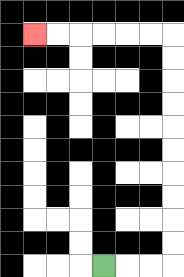{'start': '[4, 11]', 'end': '[1, 1]', 'path_directions': 'R,R,R,U,U,U,U,U,U,U,U,U,U,L,L,L,L,L,L', 'path_coordinates': '[[4, 11], [5, 11], [6, 11], [7, 11], [7, 10], [7, 9], [7, 8], [7, 7], [7, 6], [7, 5], [7, 4], [7, 3], [7, 2], [7, 1], [6, 1], [5, 1], [4, 1], [3, 1], [2, 1], [1, 1]]'}